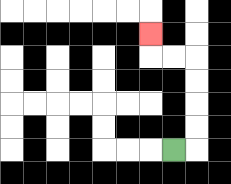{'start': '[7, 6]', 'end': '[6, 1]', 'path_directions': 'R,U,U,U,U,L,L,U', 'path_coordinates': '[[7, 6], [8, 6], [8, 5], [8, 4], [8, 3], [8, 2], [7, 2], [6, 2], [6, 1]]'}